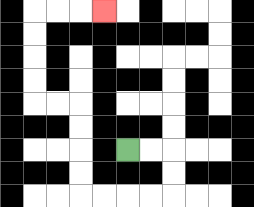{'start': '[5, 6]', 'end': '[4, 0]', 'path_directions': 'R,R,D,D,L,L,L,L,U,U,U,U,L,L,U,U,U,U,R,R,R', 'path_coordinates': '[[5, 6], [6, 6], [7, 6], [7, 7], [7, 8], [6, 8], [5, 8], [4, 8], [3, 8], [3, 7], [3, 6], [3, 5], [3, 4], [2, 4], [1, 4], [1, 3], [1, 2], [1, 1], [1, 0], [2, 0], [3, 0], [4, 0]]'}